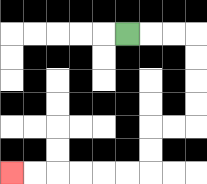{'start': '[5, 1]', 'end': '[0, 7]', 'path_directions': 'R,R,R,D,D,D,D,L,L,D,D,L,L,L,L,L,L', 'path_coordinates': '[[5, 1], [6, 1], [7, 1], [8, 1], [8, 2], [8, 3], [8, 4], [8, 5], [7, 5], [6, 5], [6, 6], [6, 7], [5, 7], [4, 7], [3, 7], [2, 7], [1, 7], [0, 7]]'}